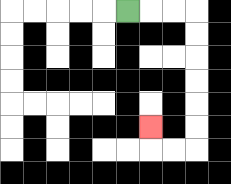{'start': '[5, 0]', 'end': '[6, 5]', 'path_directions': 'R,R,R,D,D,D,D,D,D,L,L,U', 'path_coordinates': '[[5, 0], [6, 0], [7, 0], [8, 0], [8, 1], [8, 2], [8, 3], [8, 4], [8, 5], [8, 6], [7, 6], [6, 6], [6, 5]]'}